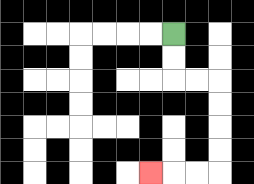{'start': '[7, 1]', 'end': '[6, 7]', 'path_directions': 'D,D,R,R,D,D,D,D,L,L,L', 'path_coordinates': '[[7, 1], [7, 2], [7, 3], [8, 3], [9, 3], [9, 4], [9, 5], [9, 6], [9, 7], [8, 7], [7, 7], [6, 7]]'}